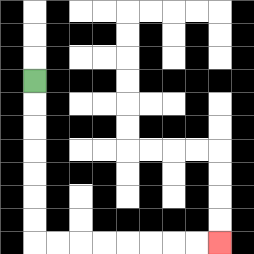{'start': '[1, 3]', 'end': '[9, 10]', 'path_directions': 'D,D,D,D,D,D,D,R,R,R,R,R,R,R,R', 'path_coordinates': '[[1, 3], [1, 4], [1, 5], [1, 6], [1, 7], [1, 8], [1, 9], [1, 10], [2, 10], [3, 10], [4, 10], [5, 10], [6, 10], [7, 10], [8, 10], [9, 10]]'}